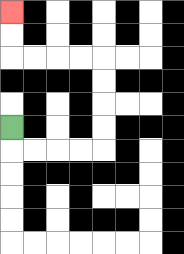{'start': '[0, 5]', 'end': '[0, 0]', 'path_directions': 'D,R,R,R,R,U,U,U,U,L,L,L,L,U,U', 'path_coordinates': '[[0, 5], [0, 6], [1, 6], [2, 6], [3, 6], [4, 6], [4, 5], [4, 4], [4, 3], [4, 2], [3, 2], [2, 2], [1, 2], [0, 2], [0, 1], [0, 0]]'}